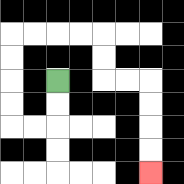{'start': '[2, 3]', 'end': '[6, 7]', 'path_directions': 'D,D,L,L,U,U,U,U,R,R,R,R,D,D,R,R,D,D,D,D', 'path_coordinates': '[[2, 3], [2, 4], [2, 5], [1, 5], [0, 5], [0, 4], [0, 3], [0, 2], [0, 1], [1, 1], [2, 1], [3, 1], [4, 1], [4, 2], [4, 3], [5, 3], [6, 3], [6, 4], [6, 5], [6, 6], [6, 7]]'}